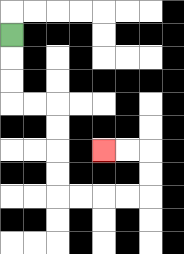{'start': '[0, 1]', 'end': '[4, 6]', 'path_directions': 'D,D,D,R,R,D,D,D,D,R,R,R,R,U,U,L,L', 'path_coordinates': '[[0, 1], [0, 2], [0, 3], [0, 4], [1, 4], [2, 4], [2, 5], [2, 6], [2, 7], [2, 8], [3, 8], [4, 8], [5, 8], [6, 8], [6, 7], [6, 6], [5, 6], [4, 6]]'}